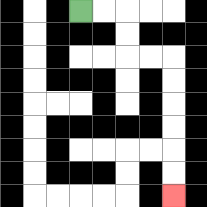{'start': '[3, 0]', 'end': '[7, 8]', 'path_directions': 'R,R,D,D,R,R,D,D,D,D,D,D', 'path_coordinates': '[[3, 0], [4, 0], [5, 0], [5, 1], [5, 2], [6, 2], [7, 2], [7, 3], [7, 4], [7, 5], [7, 6], [7, 7], [7, 8]]'}